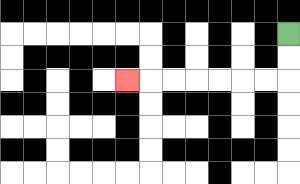{'start': '[12, 1]', 'end': '[5, 3]', 'path_directions': 'D,D,L,L,L,L,L,L,L', 'path_coordinates': '[[12, 1], [12, 2], [12, 3], [11, 3], [10, 3], [9, 3], [8, 3], [7, 3], [6, 3], [5, 3]]'}